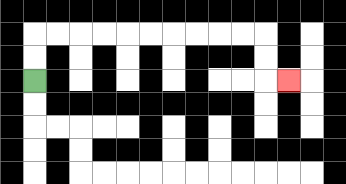{'start': '[1, 3]', 'end': '[12, 3]', 'path_directions': 'U,U,R,R,R,R,R,R,R,R,R,R,D,D,R', 'path_coordinates': '[[1, 3], [1, 2], [1, 1], [2, 1], [3, 1], [4, 1], [5, 1], [6, 1], [7, 1], [8, 1], [9, 1], [10, 1], [11, 1], [11, 2], [11, 3], [12, 3]]'}